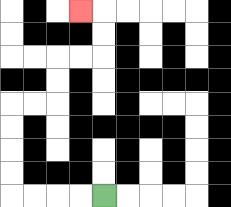{'start': '[4, 8]', 'end': '[3, 0]', 'path_directions': 'L,L,L,L,U,U,U,U,R,R,U,U,R,R,U,U,L', 'path_coordinates': '[[4, 8], [3, 8], [2, 8], [1, 8], [0, 8], [0, 7], [0, 6], [0, 5], [0, 4], [1, 4], [2, 4], [2, 3], [2, 2], [3, 2], [4, 2], [4, 1], [4, 0], [3, 0]]'}